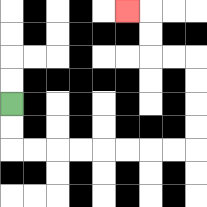{'start': '[0, 4]', 'end': '[5, 0]', 'path_directions': 'D,D,R,R,R,R,R,R,R,R,U,U,U,U,L,L,U,U,L', 'path_coordinates': '[[0, 4], [0, 5], [0, 6], [1, 6], [2, 6], [3, 6], [4, 6], [5, 6], [6, 6], [7, 6], [8, 6], [8, 5], [8, 4], [8, 3], [8, 2], [7, 2], [6, 2], [6, 1], [6, 0], [5, 0]]'}